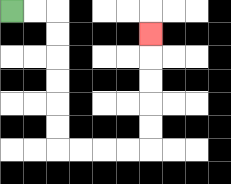{'start': '[0, 0]', 'end': '[6, 1]', 'path_directions': 'R,R,D,D,D,D,D,D,R,R,R,R,U,U,U,U,U', 'path_coordinates': '[[0, 0], [1, 0], [2, 0], [2, 1], [2, 2], [2, 3], [2, 4], [2, 5], [2, 6], [3, 6], [4, 6], [5, 6], [6, 6], [6, 5], [6, 4], [6, 3], [6, 2], [6, 1]]'}